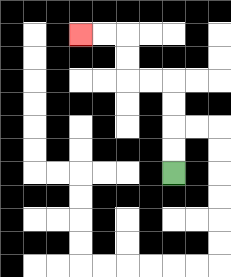{'start': '[7, 7]', 'end': '[3, 1]', 'path_directions': 'U,U,U,U,L,L,U,U,L,L', 'path_coordinates': '[[7, 7], [7, 6], [7, 5], [7, 4], [7, 3], [6, 3], [5, 3], [5, 2], [5, 1], [4, 1], [3, 1]]'}